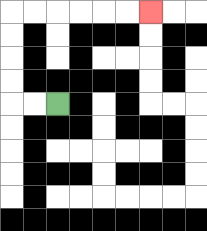{'start': '[2, 4]', 'end': '[6, 0]', 'path_directions': 'L,L,U,U,U,U,R,R,R,R,R,R', 'path_coordinates': '[[2, 4], [1, 4], [0, 4], [0, 3], [0, 2], [0, 1], [0, 0], [1, 0], [2, 0], [3, 0], [4, 0], [5, 0], [6, 0]]'}